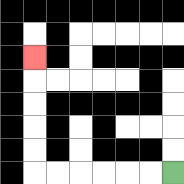{'start': '[7, 7]', 'end': '[1, 2]', 'path_directions': 'L,L,L,L,L,L,U,U,U,U,U', 'path_coordinates': '[[7, 7], [6, 7], [5, 7], [4, 7], [3, 7], [2, 7], [1, 7], [1, 6], [1, 5], [1, 4], [1, 3], [1, 2]]'}